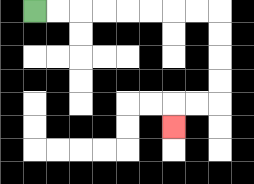{'start': '[1, 0]', 'end': '[7, 5]', 'path_directions': 'R,R,R,R,R,R,R,R,D,D,D,D,L,L,D', 'path_coordinates': '[[1, 0], [2, 0], [3, 0], [4, 0], [5, 0], [6, 0], [7, 0], [8, 0], [9, 0], [9, 1], [9, 2], [9, 3], [9, 4], [8, 4], [7, 4], [7, 5]]'}